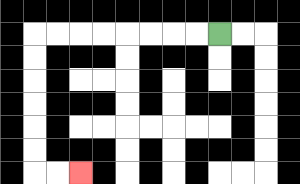{'start': '[9, 1]', 'end': '[3, 7]', 'path_directions': 'L,L,L,L,L,L,L,L,D,D,D,D,D,D,R,R', 'path_coordinates': '[[9, 1], [8, 1], [7, 1], [6, 1], [5, 1], [4, 1], [3, 1], [2, 1], [1, 1], [1, 2], [1, 3], [1, 4], [1, 5], [1, 6], [1, 7], [2, 7], [3, 7]]'}